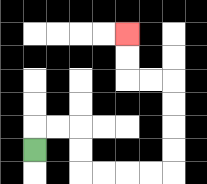{'start': '[1, 6]', 'end': '[5, 1]', 'path_directions': 'U,R,R,D,D,R,R,R,R,U,U,U,U,L,L,U,U', 'path_coordinates': '[[1, 6], [1, 5], [2, 5], [3, 5], [3, 6], [3, 7], [4, 7], [5, 7], [6, 7], [7, 7], [7, 6], [7, 5], [7, 4], [7, 3], [6, 3], [5, 3], [5, 2], [5, 1]]'}